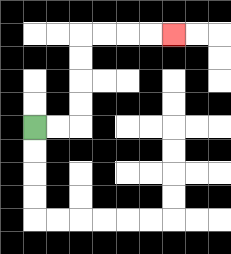{'start': '[1, 5]', 'end': '[7, 1]', 'path_directions': 'R,R,U,U,U,U,R,R,R,R', 'path_coordinates': '[[1, 5], [2, 5], [3, 5], [3, 4], [3, 3], [3, 2], [3, 1], [4, 1], [5, 1], [6, 1], [7, 1]]'}